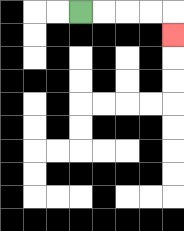{'start': '[3, 0]', 'end': '[7, 1]', 'path_directions': 'R,R,R,R,D', 'path_coordinates': '[[3, 0], [4, 0], [5, 0], [6, 0], [7, 0], [7, 1]]'}